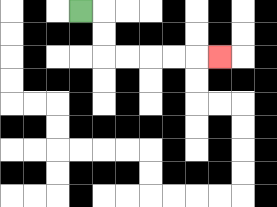{'start': '[3, 0]', 'end': '[9, 2]', 'path_directions': 'R,D,D,R,R,R,R,R', 'path_coordinates': '[[3, 0], [4, 0], [4, 1], [4, 2], [5, 2], [6, 2], [7, 2], [8, 2], [9, 2]]'}